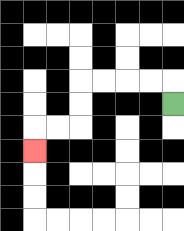{'start': '[7, 4]', 'end': '[1, 6]', 'path_directions': 'U,L,L,L,L,D,D,L,L,D', 'path_coordinates': '[[7, 4], [7, 3], [6, 3], [5, 3], [4, 3], [3, 3], [3, 4], [3, 5], [2, 5], [1, 5], [1, 6]]'}